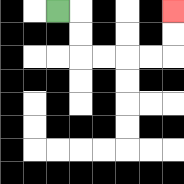{'start': '[2, 0]', 'end': '[7, 0]', 'path_directions': 'R,D,D,R,R,R,R,U,U', 'path_coordinates': '[[2, 0], [3, 0], [3, 1], [3, 2], [4, 2], [5, 2], [6, 2], [7, 2], [7, 1], [7, 0]]'}